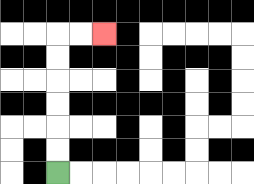{'start': '[2, 7]', 'end': '[4, 1]', 'path_directions': 'U,U,U,U,U,U,R,R', 'path_coordinates': '[[2, 7], [2, 6], [2, 5], [2, 4], [2, 3], [2, 2], [2, 1], [3, 1], [4, 1]]'}